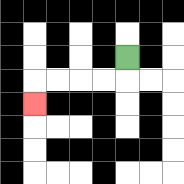{'start': '[5, 2]', 'end': '[1, 4]', 'path_directions': 'D,L,L,L,L,D', 'path_coordinates': '[[5, 2], [5, 3], [4, 3], [3, 3], [2, 3], [1, 3], [1, 4]]'}